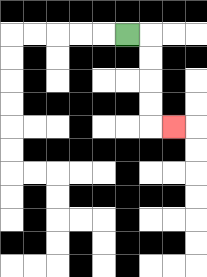{'start': '[5, 1]', 'end': '[7, 5]', 'path_directions': 'R,D,D,D,D,R', 'path_coordinates': '[[5, 1], [6, 1], [6, 2], [6, 3], [6, 4], [6, 5], [7, 5]]'}